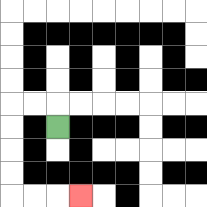{'start': '[2, 5]', 'end': '[3, 8]', 'path_directions': 'U,L,L,D,D,D,D,R,R,R', 'path_coordinates': '[[2, 5], [2, 4], [1, 4], [0, 4], [0, 5], [0, 6], [0, 7], [0, 8], [1, 8], [2, 8], [3, 8]]'}